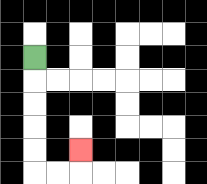{'start': '[1, 2]', 'end': '[3, 6]', 'path_directions': 'D,D,D,D,D,R,R,U', 'path_coordinates': '[[1, 2], [1, 3], [1, 4], [1, 5], [1, 6], [1, 7], [2, 7], [3, 7], [3, 6]]'}